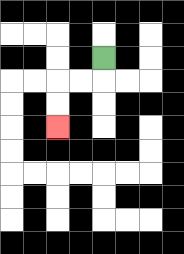{'start': '[4, 2]', 'end': '[2, 5]', 'path_directions': 'D,L,L,D,D', 'path_coordinates': '[[4, 2], [4, 3], [3, 3], [2, 3], [2, 4], [2, 5]]'}